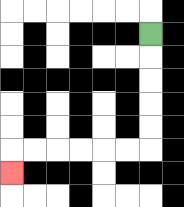{'start': '[6, 1]', 'end': '[0, 7]', 'path_directions': 'D,D,D,D,D,L,L,L,L,L,L,D', 'path_coordinates': '[[6, 1], [6, 2], [6, 3], [6, 4], [6, 5], [6, 6], [5, 6], [4, 6], [3, 6], [2, 6], [1, 6], [0, 6], [0, 7]]'}